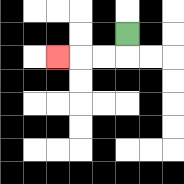{'start': '[5, 1]', 'end': '[2, 2]', 'path_directions': 'D,L,L,L', 'path_coordinates': '[[5, 1], [5, 2], [4, 2], [3, 2], [2, 2]]'}